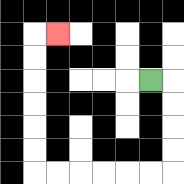{'start': '[6, 3]', 'end': '[2, 1]', 'path_directions': 'R,D,D,D,D,L,L,L,L,L,L,U,U,U,U,U,U,R', 'path_coordinates': '[[6, 3], [7, 3], [7, 4], [7, 5], [7, 6], [7, 7], [6, 7], [5, 7], [4, 7], [3, 7], [2, 7], [1, 7], [1, 6], [1, 5], [1, 4], [1, 3], [1, 2], [1, 1], [2, 1]]'}